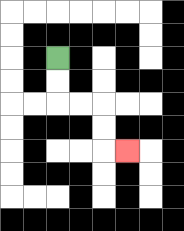{'start': '[2, 2]', 'end': '[5, 6]', 'path_directions': 'D,D,R,R,D,D,R', 'path_coordinates': '[[2, 2], [2, 3], [2, 4], [3, 4], [4, 4], [4, 5], [4, 6], [5, 6]]'}